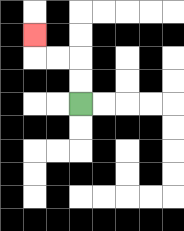{'start': '[3, 4]', 'end': '[1, 1]', 'path_directions': 'U,U,L,L,U', 'path_coordinates': '[[3, 4], [3, 3], [3, 2], [2, 2], [1, 2], [1, 1]]'}